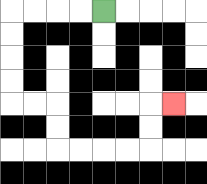{'start': '[4, 0]', 'end': '[7, 4]', 'path_directions': 'L,L,L,L,D,D,D,D,R,R,D,D,R,R,R,R,U,U,R', 'path_coordinates': '[[4, 0], [3, 0], [2, 0], [1, 0], [0, 0], [0, 1], [0, 2], [0, 3], [0, 4], [1, 4], [2, 4], [2, 5], [2, 6], [3, 6], [4, 6], [5, 6], [6, 6], [6, 5], [6, 4], [7, 4]]'}